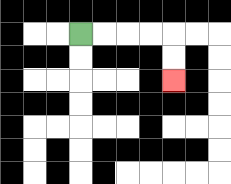{'start': '[3, 1]', 'end': '[7, 3]', 'path_directions': 'R,R,R,R,D,D', 'path_coordinates': '[[3, 1], [4, 1], [5, 1], [6, 1], [7, 1], [7, 2], [7, 3]]'}